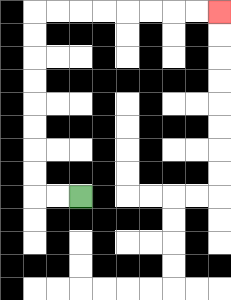{'start': '[3, 8]', 'end': '[9, 0]', 'path_directions': 'L,L,U,U,U,U,U,U,U,U,R,R,R,R,R,R,R,R', 'path_coordinates': '[[3, 8], [2, 8], [1, 8], [1, 7], [1, 6], [1, 5], [1, 4], [1, 3], [1, 2], [1, 1], [1, 0], [2, 0], [3, 0], [4, 0], [5, 0], [6, 0], [7, 0], [8, 0], [9, 0]]'}